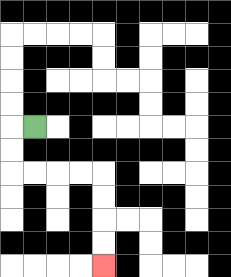{'start': '[1, 5]', 'end': '[4, 11]', 'path_directions': 'L,D,D,R,R,R,R,D,D,D,D', 'path_coordinates': '[[1, 5], [0, 5], [0, 6], [0, 7], [1, 7], [2, 7], [3, 7], [4, 7], [4, 8], [4, 9], [4, 10], [4, 11]]'}